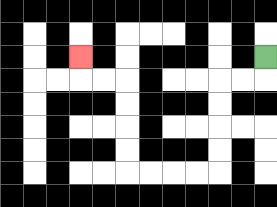{'start': '[11, 2]', 'end': '[3, 2]', 'path_directions': 'D,L,L,D,D,D,D,L,L,L,L,U,U,U,U,L,L,U', 'path_coordinates': '[[11, 2], [11, 3], [10, 3], [9, 3], [9, 4], [9, 5], [9, 6], [9, 7], [8, 7], [7, 7], [6, 7], [5, 7], [5, 6], [5, 5], [5, 4], [5, 3], [4, 3], [3, 3], [3, 2]]'}